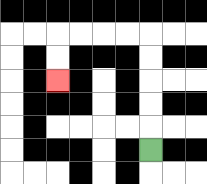{'start': '[6, 6]', 'end': '[2, 3]', 'path_directions': 'U,U,U,U,U,L,L,L,L,D,D', 'path_coordinates': '[[6, 6], [6, 5], [6, 4], [6, 3], [6, 2], [6, 1], [5, 1], [4, 1], [3, 1], [2, 1], [2, 2], [2, 3]]'}